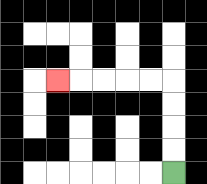{'start': '[7, 7]', 'end': '[2, 3]', 'path_directions': 'U,U,U,U,L,L,L,L,L', 'path_coordinates': '[[7, 7], [7, 6], [7, 5], [7, 4], [7, 3], [6, 3], [5, 3], [4, 3], [3, 3], [2, 3]]'}